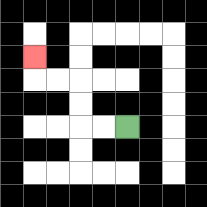{'start': '[5, 5]', 'end': '[1, 2]', 'path_directions': 'L,L,U,U,L,L,U', 'path_coordinates': '[[5, 5], [4, 5], [3, 5], [3, 4], [3, 3], [2, 3], [1, 3], [1, 2]]'}